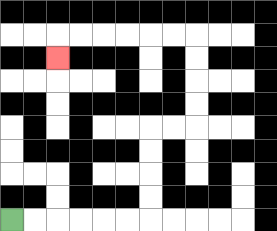{'start': '[0, 9]', 'end': '[2, 2]', 'path_directions': 'R,R,R,R,R,R,U,U,U,U,R,R,U,U,U,U,L,L,L,L,L,L,D', 'path_coordinates': '[[0, 9], [1, 9], [2, 9], [3, 9], [4, 9], [5, 9], [6, 9], [6, 8], [6, 7], [6, 6], [6, 5], [7, 5], [8, 5], [8, 4], [8, 3], [8, 2], [8, 1], [7, 1], [6, 1], [5, 1], [4, 1], [3, 1], [2, 1], [2, 2]]'}